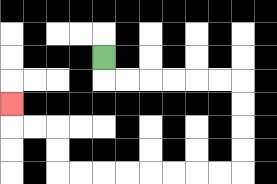{'start': '[4, 2]', 'end': '[0, 4]', 'path_directions': 'D,R,R,R,R,R,R,D,D,D,D,L,L,L,L,L,L,L,L,U,U,L,L,U', 'path_coordinates': '[[4, 2], [4, 3], [5, 3], [6, 3], [7, 3], [8, 3], [9, 3], [10, 3], [10, 4], [10, 5], [10, 6], [10, 7], [9, 7], [8, 7], [7, 7], [6, 7], [5, 7], [4, 7], [3, 7], [2, 7], [2, 6], [2, 5], [1, 5], [0, 5], [0, 4]]'}